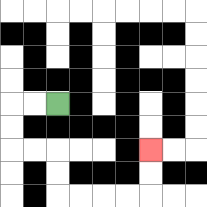{'start': '[2, 4]', 'end': '[6, 6]', 'path_directions': 'L,L,D,D,R,R,D,D,R,R,R,R,U,U', 'path_coordinates': '[[2, 4], [1, 4], [0, 4], [0, 5], [0, 6], [1, 6], [2, 6], [2, 7], [2, 8], [3, 8], [4, 8], [5, 8], [6, 8], [6, 7], [6, 6]]'}